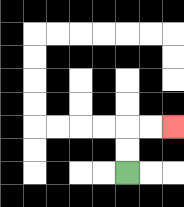{'start': '[5, 7]', 'end': '[7, 5]', 'path_directions': 'U,U,R,R', 'path_coordinates': '[[5, 7], [5, 6], [5, 5], [6, 5], [7, 5]]'}